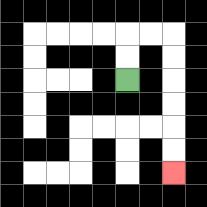{'start': '[5, 3]', 'end': '[7, 7]', 'path_directions': 'U,U,R,R,D,D,D,D,D,D', 'path_coordinates': '[[5, 3], [5, 2], [5, 1], [6, 1], [7, 1], [7, 2], [7, 3], [7, 4], [7, 5], [7, 6], [7, 7]]'}